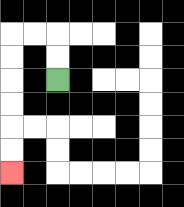{'start': '[2, 3]', 'end': '[0, 7]', 'path_directions': 'U,U,L,L,D,D,D,D,D,D', 'path_coordinates': '[[2, 3], [2, 2], [2, 1], [1, 1], [0, 1], [0, 2], [0, 3], [0, 4], [0, 5], [0, 6], [0, 7]]'}